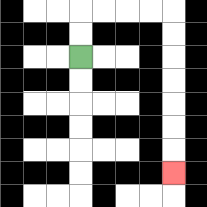{'start': '[3, 2]', 'end': '[7, 7]', 'path_directions': 'U,U,R,R,R,R,D,D,D,D,D,D,D', 'path_coordinates': '[[3, 2], [3, 1], [3, 0], [4, 0], [5, 0], [6, 0], [7, 0], [7, 1], [7, 2], [7, 3], [7, 4], [7, 5], [7, 6], [7, 7]]'}